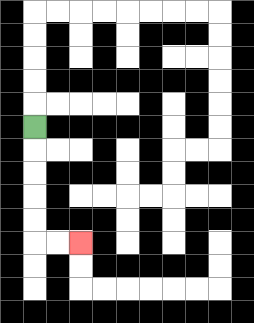{'start': '[1, 5]', 'end': '[3, 10]', 'path_directions': 'D,D,D,D,D,R,R', 'path_coordinates': '[[1, 5], [1, 6], [1, 7], [1, 8], [1, 9], [1, 10], [2, 10], [3, 10]]'}